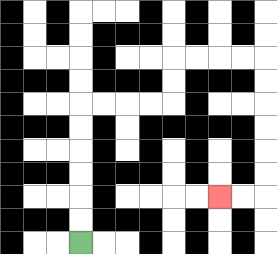{'start': '[3, 10]', 'end': '[9, 8]', 'path_directions': 'U,U,U,U,U,U,R,R,R,R,U,U,R,R,R,R,D,D,D,D,D,D,L,L', 'path_coordinates': '[[3, 10], [3, 9], [3, 8], [3, 7], [3, 6], [3, 5], [3, 4], [4, 4], [5, 4], [6, 4], [7, 4], [7, 3], [7, 2], [8, 2], [9, 2], [10, 2], [11, 2], [11, 3], [11, 4], [11, 5], [11, 6], [11, 7], [11, 8], [10, 8], [9, 8]]'}